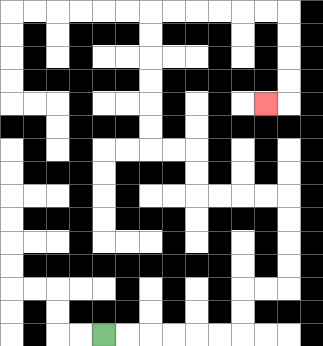{'start': '[4, 14]', 'end': '[11, 4]', 'path_directions': 'R,R,R,R,R,R,U,U,R,R,U,U,U,U,L,L,L,L,U,U,L,L,U,U,U,U,U,U,R,R,R,R,R,R,D,D,D,D,L', 'path_coordinates': '[[4, 14], [5, 14], [6, 14], [7, 14], [8, 14], [9, 14], [10, 14], [10, 13], [10, 12], [11, 12], [12, 12], [12, 11], [12, 10], [12, 9], [12, 8], [11, 8], [10, 8], [9, 8], [8, 8], [8, 7], [8, 6], [7, 6], [6, 6], [6, 5], [6, 4], [6, 3], [6, 2], [6, 1], [6, 0], [7, 0], [8, 0], [9, 0], [10, 0], [11, 0], [12, 0], [12, 1], [12, 2], [12, 3], [12, 4], [11, 4]]'}